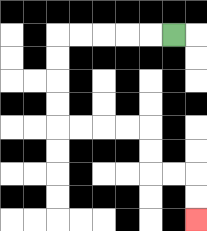{'start': '[7, 1]', 'end': '[8, 9]', 'path_directions': 'L,L,L,L,L,D,D,D,D,R,R,R,R,D,D,R,R,D,D', 'path_coordinates': '[[7, 1], [6, 1], [5, 1], [4, 1], [3, 1], [2, 1], [2, 2], [2, 3], [2, 4], [2, 5], [3, 5], [4, 5], [5, 5], [6, 5], [6, 6], [6, 7], [7, 7], [8, 7], [8, 8], [8, 9]]'}